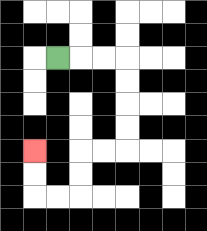{'start': '[2, 2]', 'end': '[1, 6]', 'path_directions': 'R,R,R,D,D,D,D,L,L,D,D,L,L,U,U', 'path_coordinates': '[[2, 2], [3, 2], [4, 2], [5, 2], [5, 3], [5, 4], [5, 5], [5, 6], [4, 6], [3, 6], [3, 7], [3, 8], [2, 8], [1, 8], [1, 7], [1, 6]]'}